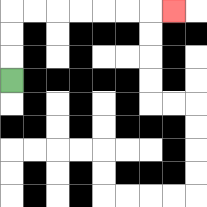{'start': '[0, 3]', 'end': '[7, 0]', 'path_directions': 'U,U,U,R,R,R,R,R,R,R', 'path_coordinates': '[[0, 3], [0, 2], [0, 1], [0, 0], [1, 0], [2, 0], [3, 0], [4, 0], [5, 0], [6, 0], [7, 0]]'}